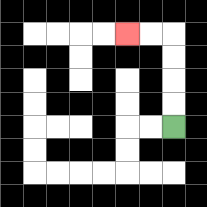{'start': '[7, 5]', 'end': '[5, 1]', 'path_directions': 'U,U,U,U,L,L', 'path_coordinates': '[[7, 5], [7, 4], [7, 3], [7, 2], [7, 1], [6, 1], [5, 1]]'}